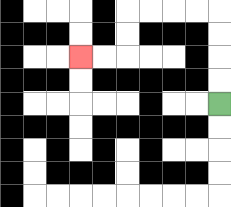{'start': '[9, 4]', 'end': '[3, 2]', 'path_directions': 'U,U,U,U,L,L,L,L,D,D,L,L', 'path_coordinates': '[[9, 4], [9, 3], [9, 2], [9, 1], [9, 0], [8, 0], [7, 0], [6, 0], [5, 0], [5, 1], [5, 2], [4, 2], [3, 2]]'}